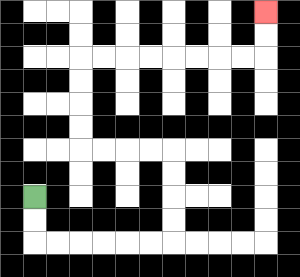{'start': '[1, 8]', 'end': '[11, 0]', 'path_directions': 'D,D,R,R,R,R,R,R,U,U,U,U,L,L,L,L,U,U,U,U,R,R,R,R,R,R,R,R,U,U', 'path_coordinates': '[[1, 8], [1, 9], [1, 10], [2, 10], [3, 10], [4, 10], [5, 10], [6, 10], [7, 10], [7, 9], [7, 8], [7, 7], [7, 6], [6, 6], [5, 6], [4, 6], [3, 6], [3, 5], [3, 4], [3, 3], [3, 2], [4, 2], [5, 2], [6, 2], [7, 2], [8, 2], [9, 2], [10, 2], [11, 2], [11, 1], [11, 0]]'}